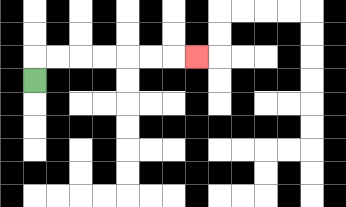{'start': '[1, 3]', 'end': '[8, 2]', 'path_directions': 'U,R,R,R,R,R,R,R', 'path_coordinates': '[[1, 3], [1, 2], [2, 2], [3, 2], [4, 2], [5, 2], [6, 2], [7, 2], [8, 2]]'}